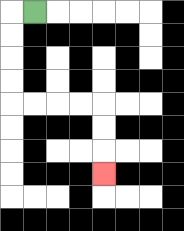{'start': '[1, 0]', 'end': '[4, 7]', 'path_directions': 'L,D,D,D,D,R,R,R,R,D,D,D', 'path_coordinates': '[[1, 0], [0, 0], [0, 1], [0, 2], [0, 3], [0, 4], [1, 4], [2, 4], [3, 4], [4, 4], [4, 5], [4, 6], [4, 7]]'}